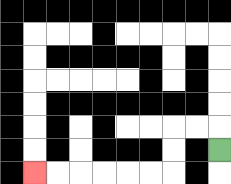{'start': '[9, 6]', 'end': '[1, 7]', 'path_directions': 'U,L,L,D,D,L,L,L,L,L,L', 'path_coordinates': '[[9, 6], [9, 5], [8, 5], [7, 5], [7, 6], [7, 7], [6, 7], [5, 7], [4, 7], [3, 7], [2, 7], [1, 7]]'}